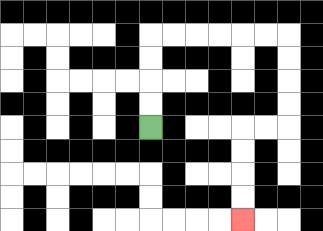{'start': '[6, 5]', 'end': '[10, 9]', 'path_directions': 'U,U,U,U,R,R,R,R,R,R,D,D,D,D,L,L,D,D,D,D', 'path_coordinates': '[[6, 5], [6, 4], [6, 3], [6, 2], [6, 1], [7, 1], [8, 1], [9, 1], [10, 1], [11, 1], [12, 1], [12, 2], [12, 3], [12, 4], [12, 5], [11, 5], [10, 5], [10, 6], [10, 7], [10, 8], [10, 9]]'}